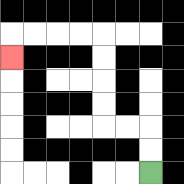{'start': '[6, 7]', 'end': '[0, 2]', 'path_directions': 'U,U,L,L,U,U,U,U,L,L,L,L,D', 'path_coordinates': '[[6, 7], [6, 6], [6, 5], [5, 5], [4, 5], [4, 4], [4, 3], [4, 2], [4, 1], [3, 1], [2, 1], [1, 1], [0, 1], [0, 2]]'}